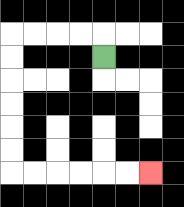{'start': '[4, 2]', 'end': '[6, 7]', 'path_directions': 'U,L,L,L,L,D,D,D,D,D,D,R,R,R,R,R,R', 'path_coordinates': '[[4, 2], [4, 1], [3, 1], [2, 1], [1, 1], [0, 1], [0, 2], [0, 3], [0, 4], [0, 5], [0, 6], [0, 7], [1, 7], [2, 7], [3, 7], [4, 7], [5, 7], [6, 7]]'}